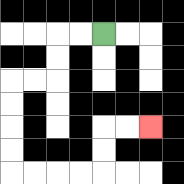{'start': '[4, 1]', 'end': '[6, 5]', 'path_directions': 'L,L,D,D,L,L,D,D,D,D,R,R,R,R,U,U,R,R', 'path_coordinates': '[[4, 1], [3, 1], [2, 1], [2, 2], [2, 3], [1, 3], [0, 3], [0, 4], [0, 5], [0, 6], [0, 7], [1, 7], [2, 7], [3, 7], [4, 7], [4, 6], [4, 5], [5, 5], [6, 5]]'}